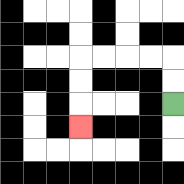{'start': '[7, 4]', 'end': '[3, 5]', 'path_directions': 'U,U,L,L,L,L,D,D,D', 'path_coordinates': '[[7, 4], [7, 3], [7, 2], [6, 2], [5, 2], [4, 2], [3, 2], [3, 3], [3, 4], [3, 5]]'}